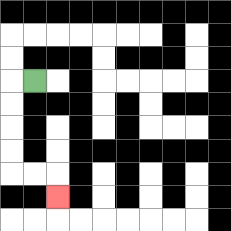{'start': '[1, 3]', 'end': '[2, 8]', 'path_directions': 'L,D,D,D,D,R,R,D', 'path_coordinates': '[[1, 3], [0, 3], [0, 4], [0, 5], [0, 6], [0, 7], [1, 7], [2, 7], [2, 8]]'}